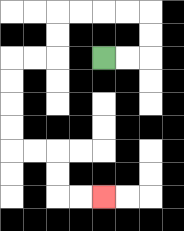{'start': '[4, 2]', 'end': '[4, 8]', 'path_directions': 'R,R,U,U,L,L,L,L,D,D,L,L,D,D,D,D,R,R,D,D,R,R', 'path_coordinates': '[[4, 2], [5, 2], [6, 2], [6, 1], [6, 0], [5, 0], [4, 0], [3, 0], [2, 0], [2, 1], [2, 2], [1, 2], [0, 2], [0, 3], [0, 4], [0, 5], [0, 6], [1, 6], [2, 6], [2, 7], [2, 8], [3, 8], [4, 8]]'}